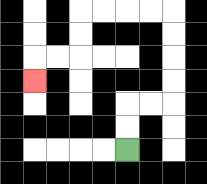{'start': '[5, 6]', 'end': '[1, 3]', 'path_directions': 'U,U,R,R,U,U,U,U,L,L,L,L,D,D,L,L,D', 'path_coordinates': '[[5, 6], [5, 5], [5, 4], [6, 4], [7, 4], [7, 3], [7, 2], [7, 1], [7, 0], [6, 0], [5, 0], [4, 0], [3, 0], [3, 1], [3, 2], [2, 2], [1, 2], [1, 3]]'}